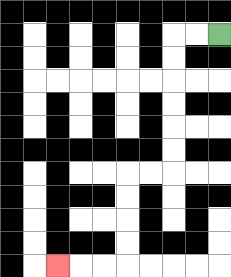{'start': '[9, 1]', 'end': '[2, 11]', 'path_directions': 'L,L,D,D,D,D,D,D,L,L,D,D,D,D,L,L,L', 'path_coordinates': '[[9, 1], [8, 1], [7, 1], [7, 2], [7, 3], [7, 4], [7, 5], [7, 6], [7, 7], [6, 7], [5, 7], [5, 8], [5, 9], [5, 10], [5, 11], [4, 11], [3, 11], [2, 11]]'}